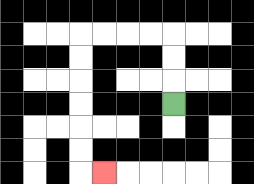{'start': '[7, 4]', 'end': '[4, 7]', 'path_directions': 'U,U,U,L,L,L,L,D,D,D,D,D,D,R', 'path_coordinates': '[[7, 4], [7, 3], [7, 2], [7, 1], [6, 1], [5, 1], [4, 1], [3, 1], [3, 2], [3, 3], [3, 4], [3, 5], [3, 6], [3, 7], [4, 7]]'}